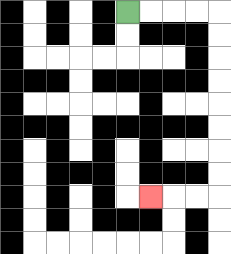{'start': '[5, 0]', 'end': '[6, 8]', 'path_directions': 'R,R,R,R,D,D,D,D,D,D,D,D,L,L,L', 'path_coordinates': '[[5, 0], [6, 0], [7, 0], [8, 0], [9, 0], [9, 1], [9, 2], [9, 3], [9, 4], [9, 5], [9, 6], [9, 7], [9, 8], [8, 8], [7, 8], [6, 8]]'}